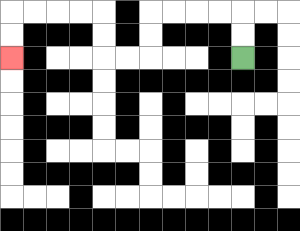{'start': '[10, 2]', 'end': '[0, 2]', 'path_directions': 'U,U,L,L,L,L,D,D,L,L,U,U,L,L,L,L,D,D', 'path_coordinates': '[[10, 2], [10, 1], [10, 0], [9, 0], [8, 0], [7, 0], [6, 0], [6, 1], [6, 2], [5, 2], [4, 2], [4, 1], [4, 0], [3, 0], [2, 0], [1, 0], [0, 0], [0, 1], [0, 2]]'}